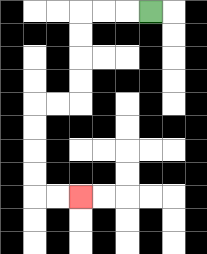{'start': '[6, 0]', 'end': '[3, 8]', 'path_directions': 'L,L,L,D,D,D,D,L,L,D,D,D,D,R,R', 'path_coordinates': '[[6, 0], [5, 0], [4, 0], [3, 0], [3, 1], [3, 2], [3, 3], [3, 4], [2, 4], [1, 4], [1, 5], [1, 6], [1, 7], [1, 8], [2, 8], [3, 8]]'}